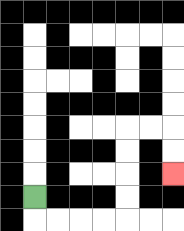{'start': '[1, 8]', 'end': '[7, 7]', 'path_directions': 'D,R,R,R,R,U,U,U,U,R,R,D,D', 'path_coordinates': '[[1, 8], [1, 9], [2, 9], [3, 9], [4, 9], [5, 9], [5, 8], [5, 7], [5, 6], [5, 5], [6, 5], [7, 5], [7, 6], [7, 7]]'}